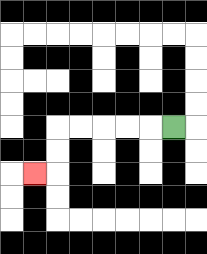{'start': '[7, 5]', 'end': '[1, 7]', 'path_directions': 'L,L,L,L,L,D,D,L', 'path_coordinates': '[[7, 5], [6, 5], [5, 5], [4, 5], [3, 5], [2, 5], [2, 6], [2, 7], [1, 7]]'}